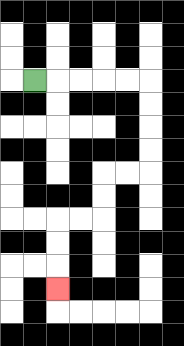{'start': '[1, 3]', 'end': '[2, 12]', 'path_directions': 'R,R,R,R,R,D,D,D,D,L,L,D,D,L,L,D,D,D', 'path_coordinates': '[[1, 3], [2, 3], [3, 3], [4, 3], [5, 3], [6, 3], [6, 4], [6, 5], [6, 6], [6, 7], [5, 7], [4, 7], [4, 8], [4, 9], [3, 9], [2, 9], [2, 10], [2, 11], [2, 12]]'}